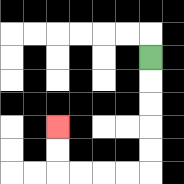{'start': '[6, 2]', 'end': '[2, 5]', 'path_directions': 'D,D,D,D,D,L,L,L,L,U,U', 'path_coordinates': '[[6, 2], [6, 3], [6, 4], [6, 5], [6, 6], [6, 7], [5, 7], [4, 7], [3, 7], [2, 7], [2, 6], [2, 5]]'}